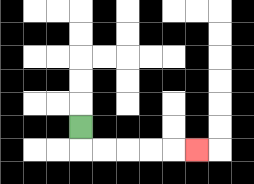{'start': '[3, 5]', 'end': '[8, 6]', 'path_directions': 'D,R,R,R,R,R', 'path_coordinates': '[[3, 5], [3, 6], [4, 6], [5, 6], [6, 6], [7, 6], [8, 6]]'}